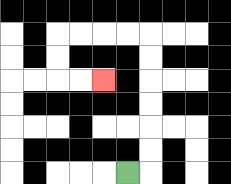{'start': '[5, 7]', 'end': '[4, 3]', 'path_directions': 'R,U,U,U,U,U,U,L,L,L,L,D,D,R,R', 'path_coordinates': '[[5, 7], [6, 7], [6, 6], [6, 5], [6, 4], [6, 3], [6, 2], [6, 1], [5, 1], [4, 1], [3, 1], [2, 1], [2, 2], [2, 3], [3, 3], [4, 3]]'}